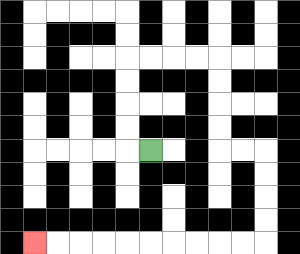{'start': '[6, 6]', 'end': '[1, 10]', 'path_directions': 'L,U,U,U,U,R,R,R,R,D,D,D,D,R,R,D,D,D,D,L,L,L,L,L,L,L,L,L,L', 'path_coordinates': '[[6, 6], [5, 6], [5, 5], [5, 4], [5, 3], [5, 2], [6, 2], [7, 2], [8, 2], [9, 2], [9, 3], [9, 4], [9, 5], [9, 6], [10, 6], [11, 6], [11, 7], [11, 8], [11, 9], [11, 10], [10, 10], [9, 10], [8, 10], [7, 10], [6, 10], [5, 10], [4, 10], [3, 10], [2, 10], [1, 10]]'}